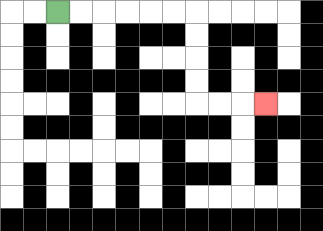{'start': '[2, 0]', 'end': '[11, 4]', 'path_directions': 'R,R,R,R,R,R,D,D,D,D,R,R,R', 'path_coordinates': '[[2, 0], [3, 0], [4, 0], [5, 0], [6, 0], [7, 0], [8, 0], [8, 1], [8, 2], [8, 3], [8, 4], [9, 4], [10, 4], [11, 4]]'}